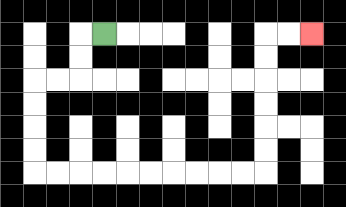{'start': '[4, 1]', 'end': '[13, 1]', 'path_directions': 'L,D,D,L,L,D,D,D,D,R,R,R,R,R,R,R,R,R,R,U,U,U,U,U,U,R,R', 'path_coordinates': '[[4, 1], [3, 1], [3, 2], [3, 3], [2, 3], [1, 3], [1, 4], [1, 5], [1, 6], [1, 7], [2, 7], [3, 7], [4, 7], [5, 7], [6, 7], [7, 7], [8, 7], [9, 7], [10, 7], [11, 7], [11, 6], [11, 5], [11, 4], [11, 3], [11, 2], [11, 1], [12, 1], [13, 1]]'}